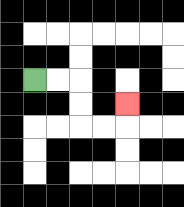{'start': '[1, 3]', 'end': '[5, 4]', 'path_directions': 'R,R,D,D,R,R,U', 'path_coordinates': '[[1, 3], [2, 3], [3, 3], [3, 4], [3, 5], [4, 5], [5, 5], [5, 4]]'}